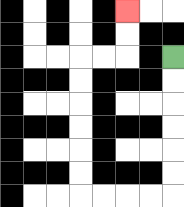{'start': '[7, 2]', 'end': '[5, 0]', 'path_directions': 'D,D,D,D,D,D,L,L,L,L,U,U,U,U,U,U,R,R,U,U', 'path_coordinates': '[[7, 2], [7, 3], [7, 4], [7, 5], [7, 6], [7, 7], [7, 8], [6, 8], [5, 8], [4, 8], [3, 8], [3, 7], [3, 6], [3, 5], [3, 4], [3, 3], [3, 2], [4, 2], [5, 2], [5, 1], [5, 0]]'}